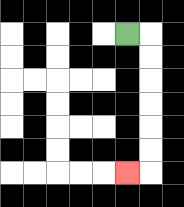{'start': '[5, 1]', 'end': '[5, 7]', 'path_directions': 'R,D,D,D,D,D,D,L', 'path_coordinates': '[[5, 1], [6, 1], [6, 2], [6, 3], [6, 4], [6, 5], [6, 6], [6, 7], [5, 7]]'}